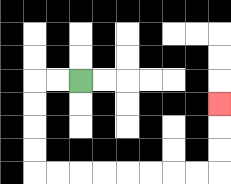{'start': '[3, 3]', 'end': '[9, 4]', 'path_directions': 'L,L,D,D,D,D,R,R,R,R,R,R,R,R,U,U,U', 'path_coordinates': '[[3, 3], [2, 3], [1, 3], [1, 4], [1, 5], [1, 6], [1, 7], [2, 7], [3, 7], [4, 7], [5, 7], [6, 7], [7, 7], [8, 7], [9, 7], [9, 6], [9, 5], [9, 4]]'}